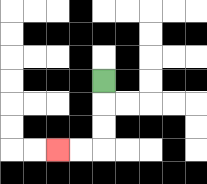{'start': '[4, 3]', 'end': '[2, 6]', 'path_directions': 'D,D,D,L,L', 'path_coordinates': '[[4, 3], [4, 4], [4, 5], [4, 6], [3, 6], [2, 6]]'}